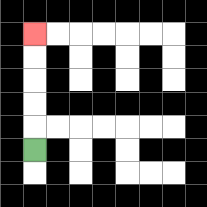{'start': '[1, 6]', 'end': '[1, 1]', 'path_directions': 'U,U,U,U,U', 'path_coordinates': '[[1, 6], [1, 5], [1, 4], [1, 3], [1, 2], [1, 1]]'}